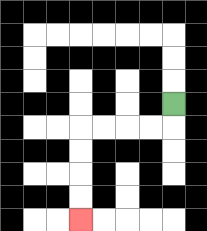{'start': '[7, 4]', 'end': '[3, 9]', 'path_directions': 'D,L,L,L,L,D,D,D,D', 'path_coordinates': '[[7, 4], [7, 5], [6, 5], [5, 5], [4, 5], [3, 5], [3, 6], [3, 7], [3, 8], [3, 9]]'}